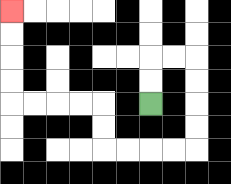{'start': '[6, 4]', 'end': '[0, 0]', 'path_directions': 'U,U,R,R,D,D,D,D,L,L,L,L,U,U,L,L,L,L,U,U,U,U', 'path_coordinates': '[[6, 4], [6, 3], [6, 2], [7, 2], [8, 2], [8, 3], [8, 4], [8, 5], [8, 6], [7, 6], [6, 6], [5, 6], [4, 6], [4, 5], [4, 4], [3, 4], [2, 4], [1, 4], [0, 4], [0, 3], [0, 2], [0, 1], [0, 0]]'}